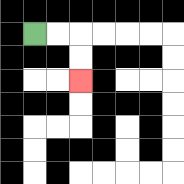{'start': '[1, 1]', 'end': '[3, 3]', 'path_directions': 'R,R,D,D', 'path_coordinates': '[[1, 1], [2, 1], [3, 1], [3, 2], [3, 3]]'}